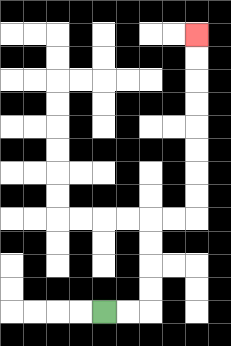{'start': '[4, 13]', 'end': '[8, 1]', 'path_directions': 'R,R,U,U,U,U,R,R,U,U,U,U,U,U,U,U', 'path_coordinates': '[[4, 13], [5, 13], [6, 13], [6, 12], [6, 11], [6, 10], [6, 9], [7, 9], [8, 9], [8, 8], [8, 7], [8, 6], [8, 5], [8, 4], [8, 3], [8, 2], [8, 1]]'}